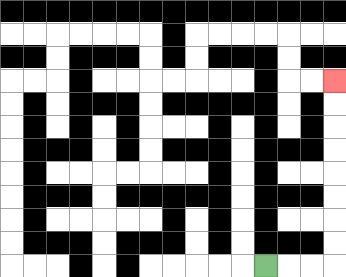{'start': '[11, 11]', 'end': '[14, 3]', 'path_directions': 'R,R,R,U,U,U,U,U,U,U,U', 'path_coordinates': '[[11, 11], [12, 11], [13, 11], [14, 11], [14, 10], [14, 9], [14, 8], [14, 7], [14, 6], [14, 5], [14, 4], [14, 3]]'}